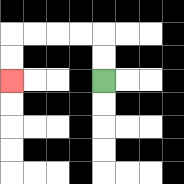{'start': '[4, 3]', 'end': '[0, 3]', 'path_directions': 'U,U,L,L,L,L,D,D', 'path_coordinates': '[[4, 3], [4, 2], [4, 1], [3, 1], [2, 1], [1, 1], [0, 1], [0, 2], [0, 3]]'}